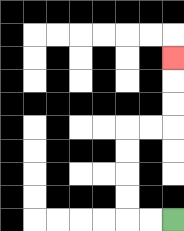{'start': '[7, 9]', 'end': '[7, 2]', 'path_directions': 'L,L,U,U,U,U,R,R,U,U,U', 'path_coordinates': '[[7, 9], [6, 9], [5, 9], [5, 8], [5, 7], [5, 6], [5, 5], [6, 5], [7, 5], [7, 4], [7, 3], [7, 2]]'}